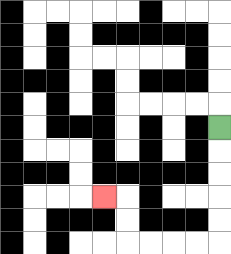{'start': '[9, 5]', 'end': '[4, 8]', 'path_directions': 'D,D,D,D,D,L,L,L,L,U,U,L', 'path_coordinates': '[[9, 5], [9, 6], [9, 7], [9, 8], [9, 9], [9, 10], [8, 10], [7, 10], [6, 10], [5, 10], [5, 9], [5, 8], [4, 8]]'}